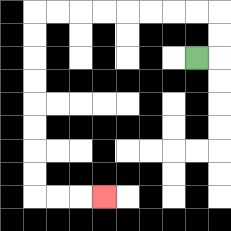{'start': '[8, 2]', 'end': '[4, 8]', 'path_directions': 'R,U,U,L,L,L,L,L,L,L,L,D,D,D,D,D,D,D,D,R,R,R', 'path_coordinates': '[[8, 2], [9, 2], [9, 1], [9, 0], [8, 0], [7, 0], [6, 0], [5, 0], [4, 0], [3, 0], [2, 0], [1, 0], [1, 1], [1, 2], [1, 3], [1, 4], [1, 5], [1, 6], [1, 7], [1, 8], [2, 8], [3, 8], [4, 8]]'}